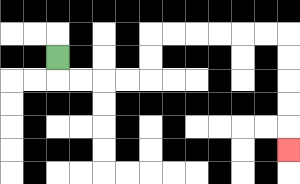{'start': '[2, 2]', 'end': '[12, 6]', 'path_directions': 'D,R,R,R,R,U,U,R,R,R,R,R,R,D,D,D,D,D', 'path_coordinates': '[[2, 2], [2, 3], [3, 3], [4, 3], [5, 3], [6, 3], [6, 2], [6, 1], [7, 1], [8, 1], [9, 1], [10, 1], [11, 1], [12, 1], [12, 2], [12, 3], [12, 4], [12, 5], [12, 6]]'}